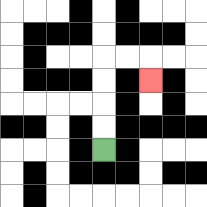{'start': '[4, 6]', 'end': '[6, 3]', 'path_directions': 'U,U,U,U,R,R,D', 'path_coordinates': '[[4, 6], [4, 5], [4, 4], [4, 3], [4, 2], [5, 2], [6, 2], [6, 3]]'}